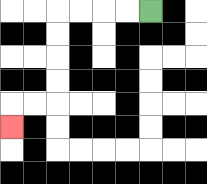{'start': '[6, 0]', 'end': '[0, 5]', 'path_directions': 'L,L,L,L,D,D,D,D,L,L,D', 'path_coordinates': '[[6, 0], [5, 0], [4, 0], [3, 0], [2, 0], [2, 1], [2, 2], [2, 3], [2, 4], [1, 4], [0, 4], [0, 5]]'}